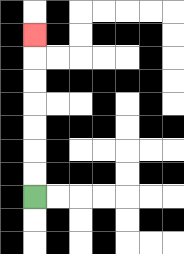{'start': '[1, 8]', 'end': '[1, 1]', 'path_directions': 'U,U,U,U,U,U,U', 'path_coordinates': '[[1, 8], [1, 7], [1, 6], [1, 5], [1, 4], [1, 3], [1, 2], [1, 1]]'}